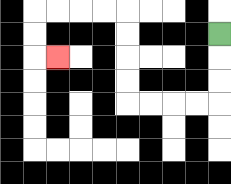{'start': '[9, 1]', 'end': '[2, 2]', 'path_directions': 'D,D,D,L,L,L,L,U,U,U,U,L,L,L,L,D,D,R', 'path_coordinates': '[[9, 1], [9, 2], [9, 3], [9, 4], [8, 4], [7, 4], [6, 4], [5, 4], [5, 3], [5, 2], [5, 1], [5, 0], [4, 0], [3, 0], [2, 0], [1, 0], [1, 1], [1, 2], [2, 2]]'}